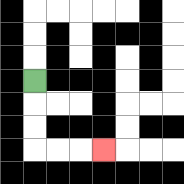{'start': '[1, 3]', 'end': '[4, 6]', 'path_directions': 'D,D,D,R,R,R', 'path_coordinates': '[[1, 3], [1, 4], [1, 5], [1, 6], [2, 6], [3, 6], [4, 6]]'}